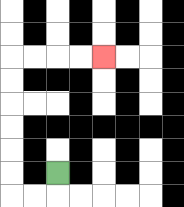{'start': '[2, 7]', 'end': '[4, 2]', 'path_directions': 'D,L,L,U,U,U,U,U,U,R,R,R,R', 'path_coordinates': '[[2, 7], [2, 8], [1, 8], [0, 8], [0, 7], [0, 6], [0, 5], [0, 4], [0, 3], [0, 2], [1, 2], [2, 2], [3, 2], [4, 2]]'}